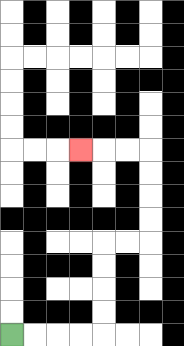{'start': '[0, 14]', 'end': '[3, 6]', 'path_directions': 'R,R,R,R,U,U,U,U,R,R,U,U,U,U,L,L,L', 'path_coordinates': '[[0, 14], [1, 14], [2, 14], [3, 14], [4, 14], [4, 13], [4, 12], [4, 11], [4, 10], [5, 10], [6, 10], [6, 9], [6, 8], [6, 7], [6, 6], [5, 6], [4, 6], [3, 6]]'}